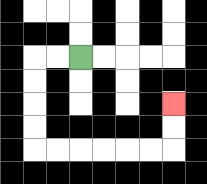{'start': '[3, 2]', 'end': '[7, 4]', 'path_directions': 'L,L,D,D,D,D,R,R,R,R,R,R,U,U', 'path_coordinates': '[[3, 2], [2, 2], [1, 2], [1, 3], [1, 4], [1, 5], [1, 6], [2, 6], [3, 6], [4, 6], [5, 6], [6, 6], [7, 6], [7, 5], [7, 4]]'}